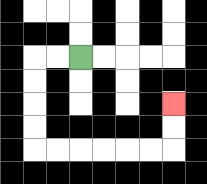{'start': '[3, 2]', 'end': '[7, 4]', 'path_directions': 'L,L,D,D,D,D,R,R,R,R,R,R,U,U', 'path_coordinates': '[[3, 2], [2, 2], [1, 2], [1, 3], [1, 4], [1, 5], [1, 6], [2, 6], [3, 6], [4, 6], [5, 6], [6, 6], [7, 6], [7, 5], [7, 4]]'}